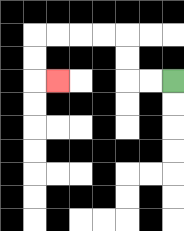{'start': '[7, 3]', 'end': '[2, 3]', 'path_directions': 'L,L,U,U,L,L,L,L,D,D,R', 'path_coordinates': '[[7, 3], [6, 3], [5, 3], [5, 2], [5, 1], [4, 1], [3, 1], [2, 1], [1, 1], [1, 2], [1, 3], [2, 3]]'}